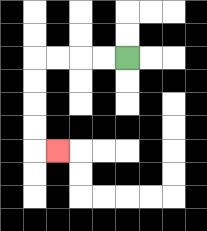{'start': '[5, 2]', 'end': '[2, 6]', 'path_directions': 'L,L,L,L,D,D,D,D,R', 'path_coordinates': '[[5, 2], [4, 2], [3, 2], [2, 2], [1, 2], [1, 3], [1, 4], [1, 5], [1, 6], [2, 6]]'}